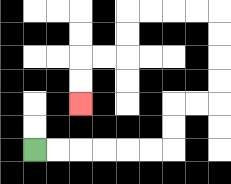{'start': '[1, 6]', 'end': '[3, 4]', 'path_directions': 'R,R,R,R,R,R,U,U,R,R,U,U,U,U,L,L,L,L,D,D,L,L,D,D', 'path_coordinates': '[[1, 6], [2, 6], [3, 6], [4, 6], [5, 6], [6, 6], [7, 6], [7, 5], [7, 4], [8, 4], [9, 4], [9, 3], [9, 2], [9, 1], [9, 0], [8, 0], [7, 0], [6, 0], [5, 0], [5, 1], [5, 2], [4, 2], [3, 2], [3, 3], [3, 4]]'}